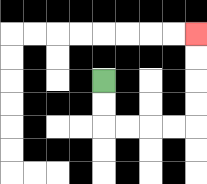{'start': '[4, 3]', 'end': '[8, 1]', 'path_directions': 'D,D,R,R,R,R,U,U,U,U', 'path_coordinates': '[[4, 3], [4, 4], [4, 5], [5, 5], [6, 5], [7, 5], [8, 5], [8, 4], [8, 3], [8, 2], [8, 1]]'}